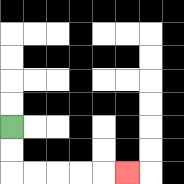{'start': '[0, 5]', 'end': '[5, 7]', 'path_directions': 'D,D,R,R,R,R,R', 'path_coordinates': '[[0, 5], [0, 6], [0, 7], [1, 7], [2, 7], [3, 7], [4, 7], [5, 7]]'}